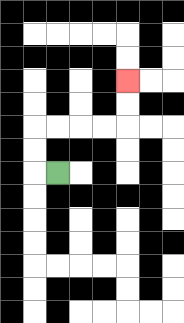{'start': '[2, 7]', 'end': '[5, 3]', 'path_directions': 'L,U,U,R,R,R,R,U,U', 'path_coordinates': '[[2, 7], [1, 7], [1, 6], [1, 5], [2, 5], [3, 5], [4, 5], [5, 5], [5, 4], [5, 3]]'}